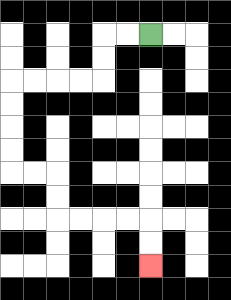{'start': '[6, 1]', 'end': '[6, 11]', 'path_directions': 'L,L,D,D,L,L,L,L,D,D,D,D,R,R,D,D,R,R,R,R,D,D', 'path_coordinates': '[[6, 1], [5, 1], [4, 1], [4, 2], [4, 3], [3, 3], [2, 3], [1, 3], [0, 3], [0, 4], [0, 5], [0, 6], [0, 7], [1, 7], [2, 7], [2, 8], [2, 9], [3, 9], [4, 9], [5, 9], [6, 9], [6, 10], [6, 11]]'}